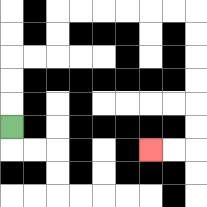{'start': '[0, 5]', 'end': '[6, 6]', 'path_directions': 'U,U,U,R,R,U,U,R,R,R,R,R,R,D,D,D,D,D,D,L,L', 'path_coordinates': '[[0, 5], [0, 4], [0, 3], [0, 2], [1, 2], [2, 2], [2, 1], [2, 0], [3, 0], [4, 0], [5, 0], [6, 0], [7, 0], [8, 0], [8, 1], [8, 2], [8, 3], [8, 4], [8, 5], [8, 6], [7, 6], [6, 6]]'}